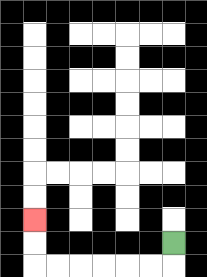{'start': '[7, 10]', 'end': '[1, 9]', 'path_directions': 'D,L,L,L,L,L,L,U,U', 'path_coordinates': '[[7, 10], [7, 11], [6, 11], [5, 11], [4, 11], [3, 11], [2, 11], [1, 11], [1, 10], [1, 9]]'}